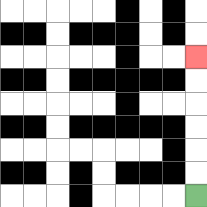{'start': '[8, 8]', 'end': '[8, 2]', 'path_directions': 'U,U,U,U,U,U', 'path_coordinates': '[[8, 8], [8, 7], [8, 6], [8, 5], [8, 4], [8, 3], [8, 2]]'}